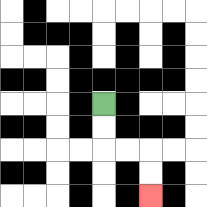{'start': '[4, 4]', 'end': '[6, 8]', 'path_directions': 'D,D,R,R,D,D', 'path_coordinates': '[[4, 4], [4, 5], [4, 6], [5, 6], [6, 6], [6, 7], [6, 8]]'}